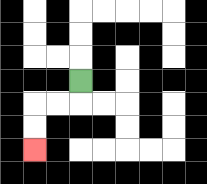{'start': '[3, 3]', 'end': '[1, 6]', 'path_directions': 'D,L,L,D,D', 'path_coordinates': '[[3, 3], [3, 4], [2, 4], [1, 4], [1, 5], [1, 6]]'}